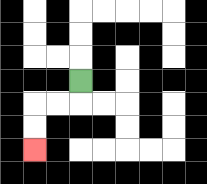{'start': '[3, 3]', 'end': '[1, 6]', 'path_directions': 'D,L,L,D,D', 'path_coordinates': '[[3, 3], [3, 4], [2, 4], [1, 4], [1, 5], [1, 6]]'}